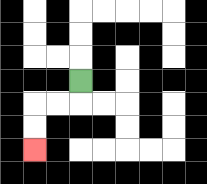{'start': '[3, 3]', 'end': '[1, 6]', 'path_directions': 'D,L,L,D,D', 'path_coordinates': '[[3, 3], [3, 4], [2, 4], [1, 4], [1, 5], [1, 6]]'}